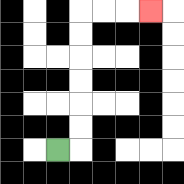{'start': '[2, 6]', 'end': '[6, 0]', 'path_directions': 'R,U,U,U,U,U,U,R,R,R', 'path_coordinates': '[[2, 6], [3, 6], [3, 5], [3, 4], [3, 3], [3, 2], [3, 1], [3, 0], [4, 0], [5, 0], [6, 0]]'}